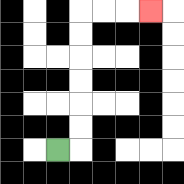{'start': '[2, 6]', 'end': '[6, 0]', 'path_directions': 'R,U,U,U,U,U,U,R,R,R', 'path_coordinates': '[[2, 6], [3, 6], [3, 5], [3, 4], [3, 3], [3, 2], [3, 1], [3, 0], [4, 0], [5, 0], [6, 0]]'}